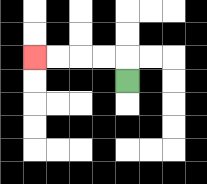{'start': '[5, 3]', 'end': '[1, 2]', 'path_directions': 'U,L,L,L,L', 'path_coordinates': '[[5, 3], [5, 2], [4, 2], [3, 2], [2, 2], [1, 2]]'}